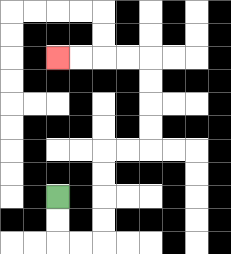{'start': '[2, 8]', 'end': '[2, 2]', 'path_directions': 'D,D,R,R,U,U,U,U,R,R,U,U,U,U,L,L,L,L', 'path_coordinates': '[[2, 8], [2, 9], [2, 10], [3, 10], [4, 10], [4, 9], [4, 8], [4, 7], [4, 6], [5, 6], [6, 6], [6, 5], [6, 4], [6, 3], [6, 2], [5, 2], [4, 2], [3, 2], [2, 2]]'}